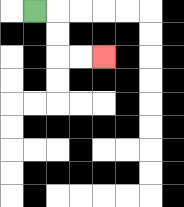{'start': '[1, 0]', 'end': '[4, 2]', 'path_directions': 'R,D,D,R,R', 'path_coordinates': '[[1, 0], [2, 0], [2, 1], [2, 2], [3, 2], [4, 2]]'}